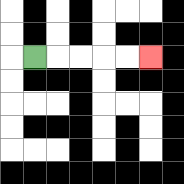{'start': '[1, 2]', 'end': '[6, 2]', 'path_directions': 'R,R,R,R,R', 'path_coordinates': '[[1, 2], [2, 2], [3, 2], [4, 2], [5, 2], [6, 2]]'}